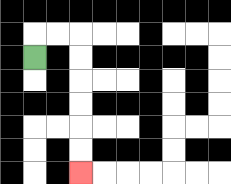{'start': '[1, 2]', 'end': '[3, 7]', 'path_directions': 'U,R,R,D,D,D,D,D,D', 'path_coordinates': '[[1, 2], [1, 1], [2, 1], [3, 1], [3, 2], [3, 3], [3, 4], [3, 5], [3, 6], [3, 7]]'}